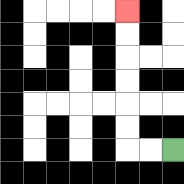{'start': '[7, 6]', 'end': '[5, 0]', 'path_directions': 'L,L,U,U,U,U,U,U', 'path_coordinates': '[[7, 6], [6, 6], [5, 6], [5, 5], [5, 4], [5, 3], [5, 2], [5, 1], [5, 0]]'}